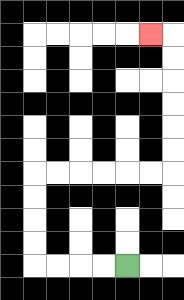{'start': '[5, 11]', 'end': '[6, 1]', 'path_directions': 'L,L,L,L,U,U,U,U,R,R,R,R,R,R,U,U,U,U,U,U,L', 'path_coordinates': '[[5, 11], [4, 11], [3, 11], [2, 11], [1, 11], [1, 10], [1, 9], [1, 8], [1, 7], [2, 7], [3, 7], [4, 7], [5, 7], [6, 7], [7, 7], [7, 6], [7, 5], [7, 4], [7, 3], [7, 2], [7, 1], [6, 1]]'}